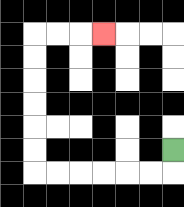{'start': '[7, 6]', 'end': '[4, 1]', 'path_directions': 'D,L,L,L,L,L,L,U,U,U,U,U,U,R,R,R', 'path_coordinates': '[[7, 6], [7, 7], [6, 7], [5, 7], [4, 7], [3, 7], [2, 7], [1, 7], [1, 6], [1, 5], [1, 4], [1, 3], [1, 2], [1, 1], [2, 1], [3, 1], [4, 1]]'}